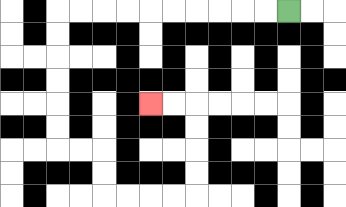{'start': '[12, 0]', 'end': '[6, 4]', 'path_directions': 'L,L,L,L,L,L,L,L,L,L,D,D,D,D,D,D,R,R,D,D,R,R,R,R,U,U,U,U,L,L', 'path_coordinates': '[[12, 0], [11, 0], [10, 0], [9, 0], [8, 0], [7, 0], [6, 0], [5, 0], [4, 0], [3, 0], [2, 0], [2, 1], [2, 2], [2, 3], [2, 4], [2, 5], [2, 6], [3, 6], [4, 6], [4, 7], [4, 8], [5, 8], [6, 8], [7, 8], [8, 8], [8, 7], [8, 6], [8, 5], [8, 4], [7, 4], [6, 4]]'}